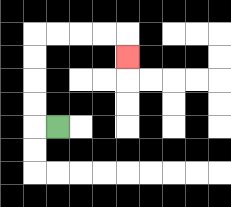{'start': '[2, 5]', 'end': '[5, 2]', 'path_directions': 'L,U,U,U,U,R,R,R,R,D', 'path_coordinates': '[[2, 5], [1, 5], [1, 4], [1, 3], [1, 2], [1, 1], [2, 1], [3, 1], [4, 1], [5, 1], [5, 2]]'}